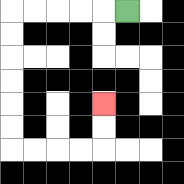{'start': '[5, 0]', 'end': '[4, 4]', 'path_directions': 'L,L,L,L,L,D,D,D,D,D,D,R,R,R,R,U,U', 'path_coordinates': '[[5, 0], [4, 0], [3, 0], [2, 0], [1, 0], [0, 0], [0, 1], [0, 2], [0, 3], [0, 4], [0, 5], [0, 6], [1, 6], [2, 6], [3, 6], [4, 6], [4, 5], [4, 4]]'}